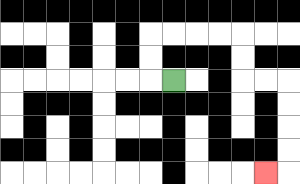{'start': '[7, 3]', 'end': '[11, 7]', 'path_directions': 'L,U,U,R,R,R,R,D,D,R,R,D,D,D,D,L', 'path_coordinates': '[[7, 3], [6, 3], [6, 2], [6, 1], [7, 1], [8, 1], [9, 1], [10, 1], [10, 2], [10, 3], [11, 3], [12, 3], [12, 4], [12, 5], [12, 6], [12, 7], [11, 7]]'}